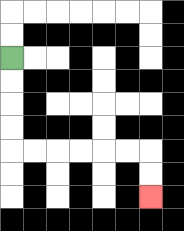{'start': '[0, 2]', 'end': '[6, 8]', 'path_directions': 'D,D,D,D,R,R,R,R,R,R,D,D', 'path_coordinates': '[[0, 2], [0, 3], [0, 4], [0, 5], [0, 6], [1, 6], [2, 6], [3, 6], [4, 6], [5, 6], [6, 6], [6, 7], [6, 8]]'}